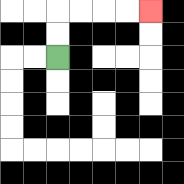{'start': '[2, 2]', 'end': '[6, 0]', 'path_directions': 'U,U,R,R,R,R', 'path_coordinates': '[[2, 2], [2, 1], [2, 0], [3, 0], [4, 0], [5, 0], [6, 0]]'}